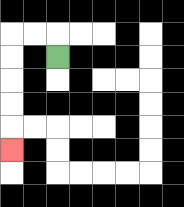{'start': '[2, 2]', 'end': '[0, 6]', 'path_directions': 'U,L,L,D,D,D,D,D', 'path_coordinates': '[[2, 2], [2, 1], [1, 1], [0, 1], [0, 2], [0, 3], [0, 4], [0, 5], [0, 6]]'}